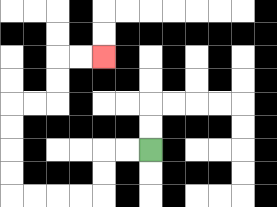{'start': '[6, 6]', 'end': '[4, 2]', 'path_directions': 'L,L,D,D,L,L,L,L,U,U,U,U,R,R,U,U,R,R', 'path_coordinates': '[[6, 6], [5, 6], [4, 6], [4, 7], [4, 8], [3, 8], [2, 8], [1, 8], [0, 8], [0, 7], [0, 6], [0, 5], [0, 4], [1, 4], [2, 4], [2, 3], [2, 2], [3, 2], [4, 2]]'}